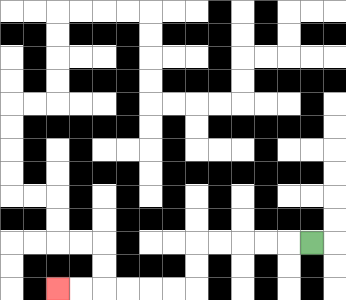{'start': '[13, 10]', 'end': '[2, 12]', 'path_directions': 'L,L,L,L,L,D,D,L,L,L,L,L,L', 'path_coordinates': '[[13, 10], [12, 10], [11, 10], [10, 10], [9, 10], [8, 10], [8, 11], [8, 12], [7, 12], [6, 12], [5, 12], [4, 12], [3, 12], [2, 12]]'}